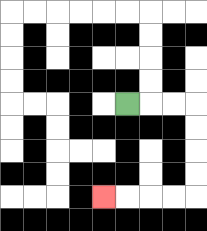{'start': '[5, 4]', 'end': '[4, 8]', 'path_directions': 'R,R,R,D,D,D,D,L,L,L,L', 'path_coordinates': '[[5, 4], [6, 4], [7, 4], [8, 4], [8, 5], [8, 6], [8, 7], [8, 8], [7, 8], [6, 8], [5, 8], [4, 8]]'}